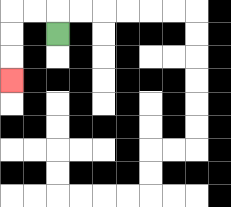{'start': '[2, 1]', 'end': '[0, 3]', 'path_directions': 'U,L,L,D,D,D', 'path_coordinates': '[[2, 1], [2, 0], [1, 0], [0, 0], [0, 1], [0, 2], [0, 3]]'}